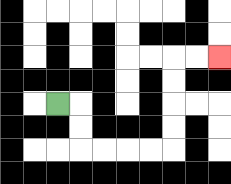{'start': '[2, 4]', 'end': '[9, 2]', 'path_directions': 'R,D,D,R,R,R,R,U,U,U,U,R,R', 'path_coordinates': '[[2, 4], [3, 4], [3, 5], [3, 6], [4, 6], [5, 6], [6, 6], [7, 6], [7, 5], [7, 4], [7, 3], [7, 2], [8, 2], [9, 2]]'}